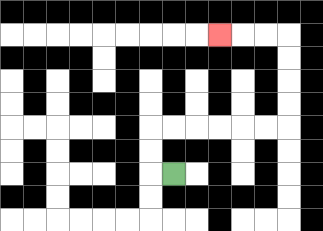{'start': '[7, 7]', 'end': '[9, 1]', 'path_directions': 'L,U,U,R,R,R,R,R,R,U,U,U,U,L,L,L', 'path_coordinates': '[[7, 7], [6, 7], [6, 6], [6, 5], [7, 5], [8, 5], [9, 5], [10, 5], [11, 5], [12, 5], [12, 4], [12, 3], [12, 2], [12, 1], [11, 1], [10, 1], [9, 1]]'}